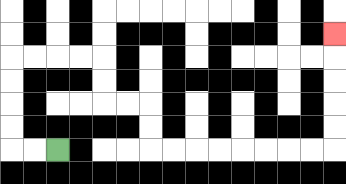{'start': '[2, 6]', 'end': '[14, 1]', 'path_directions': 'L,L,U,U,U,U,R,R,R,R,D,D,R,R,D,D,R,R,R,R,R,R,R,R,U,U,U,U,U', 'path_coordinates': '[[2, 6], [1, 6], [0, 6], [0, 5], [0, 4], [0, 3], [0, 2], [1, 2], [2, 2], [3, 2], [4, 2], [4, 3], [4, 4], [5, 4], [6, 4], [6, 5], [6, 6], [7, 6], [8, 6], [9, 6], [10, 6], [11, 6], [12, 6], [13, 6], [14, 6], [14, 5], [14, 4], [14, 3], [14, 2], [14, 1]]'}